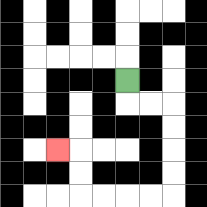{'start': '[5, 3]', 'end': '[2, 6]', 'path_directions': 'D,R,R,D,D,D,D,L,L,L,L,U,U,L', 'path_coordinates': '[[5, 3], [5, 4], [6, 4], [7, 4], [7, 5], [7, 6], [7, 7], [7, 8], [6, 8], [5, 8], [4, 8], [3, 8], [3, 7], [3, 6], [2, 6]]'}